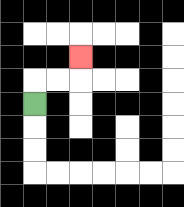{'start': '[1, 4]', 'end': '[3, 2]', 'path_directions': 'U,R,R,U', 'path_coordinates': '[[1, 4], [1, 3], [2, 3], [3, 3], [3, 2]]'}